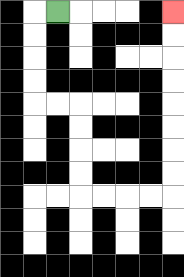{'start': '[2, 0]', 'end': '[7, 0]', 'path_directions': 'L,D,D,D,D,R,R,D,D,D,D,R,R,R,R,U,U,U,U,U,U,U,U', 'path_coordinates': '[[2, 0], [1, 0], [1, 1], [1, 2], [1, 3], [1, 4], [2, 4], [3, 4], [3, 5], [3, 6], [3, 7], [3, 8], [4, 8], [5, 8], [6, 8], [7, 8], [7, 7], [7, 6], [7, 5], [7, 4], [7, 3], [7, 2], [7, 1], [7, 0]]'}